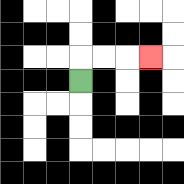{'start': '[3, 3]', 'end': '[6, 2]', 'path_directions': 'U,R,R,R', 'path_coordinates': '[[3, 3], [3, 2], [4, 2], [5, 2], [6, 2]]'}